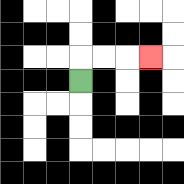{'start': '[3, 3]', 'end': '[6, 2]', 'path_directions': 'U,R,R,R', 'path_coordinates': '[[3, 3], [3, 2], [4, 2], [5, 2], [6, 2]]'}